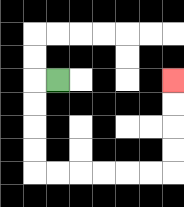{'start': '[2, 3]', 'end': '[7, 3]', 'path_directions': 'L,D,D,D,D,R,R,R,R,R,R,U,U,U,U', 'path_coordinates': '[[2, 3], [1, 3], [1, 4], [1, 5], [1, 6], [1, 7], [2, 7], [3, 7], [4, 7], [5, 7], [6, 7], [7, 7], [7, 6], [7, 5], [7, 4], [7, 3]]'}